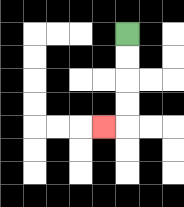{'start': '[5, 1]', 'end': '[4, 5]', 'path_directions': 'D,D,D,D,L', 'path_coordinates': '[[5, 1], [5, 2], [5, 3], [5, 4], [5, 5], [4, 5]]'}